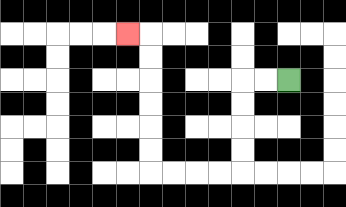{'start': '[12, 3]', 'end': '[5, 1]', 'path_directions': 'L,L,D,D,D,D,L,L,L,L,U,U,U,U,U,U,L', 'path_coordinates': '[[12, 3], [11, 3], [10, 3], [10, 4], [10, 5], [10, 6], [10, 7], [9, 7], [8, 7], [7, 7], [6, 7], [6, 6], [6, 5], [6, 4], [6, 3], [6, 2], [6, 1], [5, 1]]'}